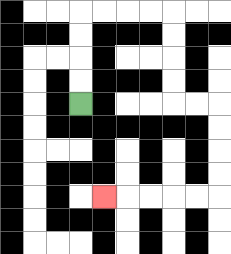{'start': '[3, 4]', 'end': '[4, 8]', 'path_directions': 'U,U,U,U,R,R,R,R,D,D,D,D,R,R,D,D,D,D,L,L,L,L,L', 'path_coordinates': '[[3, 4], [3, 3], [3, 2], [3, 1], [3, 0], [4, 0], [5, 0], [6, 0], [7, 0], [7, 1], [7, 2], [7, 3], [7, 4], [8, 4], [9, 4], [9, 5], [9, 6], [9, 7], [9, 8], [8, 8], [7, 8], [6, 8], [5, 8], [4, 8]]'}